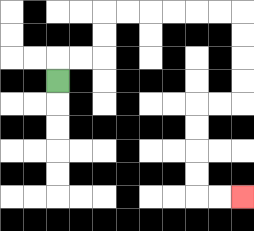{'start': '[2, 3]', 'end': '[10, 8]', 'path_directions': 'U,R,R,U,U,R,R,R,R,R,R,D,D,D,D,L,L,D,D,D,D,R,R', 'path_coordinates': '[[2, 3], [2, 2], [3, 2], [4, 2], [4, 1], [4, 0], [5, 0], [6, 0], [7, 0], [8, 0], [9, 0], [10, 0], [10, 1], [10, 2], [10, 3], [10, 4], [9, 4], [8, 4], [8, 5], [8, 6], [8, 7], [8, 8], [9, 8], [10, 8]]'}